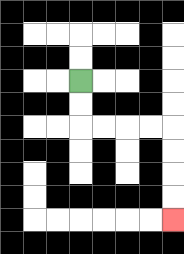{'start': '[3, 3]', 'end': '[7, 9]', 'path_directions': 'D,D,R,R,R,R,D,D,D,D', 'path_coordinates': '[[3, 3], [3, 4], [3, 5], [4, 5], [5, 5], [6, 5], [7, 5], [7, 6], [7, 7], [7, 8], [7, 9]]'}